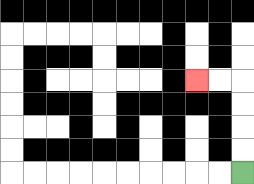{'start': '[10, 7]', 'end': '[8, 3]', 'path_directions': 'U,U,U,U,L,L', 'path_coordinates': '[[10, 7], [10, 6], [10, 5], [10, 4], [10, 3], [9, 3], [8, 3]]'}